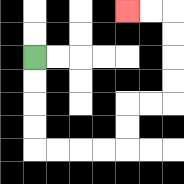{'start': '[1, 2]', 'end': '[5, 0]', 'path_directions': 'D,D,D,D,R,R,R,R,U,U,R,R,U,U,U,U,L,L', 'path_coordinates': '[[1, 2], [1, 3], [1, 4], [1, 5], [1, 6], [2, 6], [3, 6], [4, 6], [5, 6], [5, 5], [5, 4], [6, 4], [7, 4], [7, 3], [7, 2], [7, 1], [7, 0], [6, 0], [5, 0]]'}